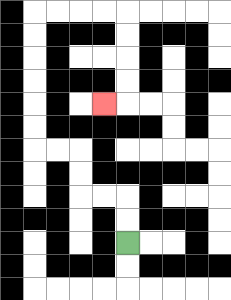{'start': '[5, 10]', 'end': '[4, 4]', 'path_directions': 'U,U,L,L,U,U,L,L,U,U,U,U,U,U,R,R,R,R,D,D,D,D,L', 'path_coordinates': '[[5, 10], [5, 9], [5, 8], [4, 8], [3, 8], [3, 7], [3, 6], [2, 6], [1, 6], [1, 5], [1, 4], [1, 3], [1, 2], [1, 1], [1, 0], [2, 0], [3, 0], [4, 0], [5, 0], [5, 1], [5, 2], [5, 3], [5, 4], [4, 4]]'}